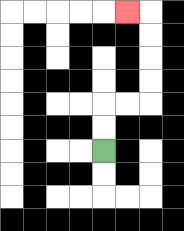{'start': '[4, 6]', 'end': '[5, 0]', 'path_directions': 'U,U,R,R,U,U,U,U,L', 'path_coordinates': '[[4, 6], [4, 5], [4, 4], [5, 4], [6, 4], [6, 3], [6, 2], [6, 1], [6, 0], [5, 0]]'}